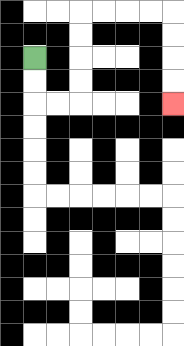{'start': '[1, 2]', 'end': '[7, 4]', 'path_directions': 'D,D,R,R,U,U,U,U,R,R,R,R,D,D,D,D', 'path_coordinates': '[[1, 2], [1, 3], [1, 4], [2, 4], [3, 4], [3, 3], [3, 2], [3, 1], [3, 0], [4, 0], [5, 0], [6, 0], [7, 0], [7, 1], [7, 2], [7, 3], [7, 4]]'}